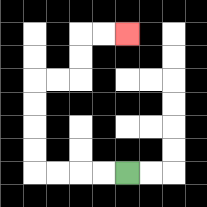{'start': '[5, 7]', 'end': '[5, 1]', 'path_directions': 'L,L,L,L,U,U,U,U,R,R,U,U,R,R', 'path_coordinates': '[[5, 7], [4, 7], [3, 7], [2, 7], [1, 7], [1, 6], [1, 5], [1, 4], [1, 3], [2, 3], [3, 3], [3, 2], [3, 1], [4, 1], [5, 1]]'}